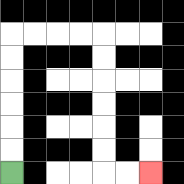{'start': '[0, 7]', 'end': '[6, 7]', 'path_directions': 'U,U,U,U,U,U,R,R,R,R,D,D,D,D,D,D,R,R', 'path_coordinates': '[[0, 7], [0, 6], [0, 5], [0, 4], [0, 3], [0, 2], [0, 1], [1, 1], [2, 1], [3, 1], [4, 1], [4, 2], [4, 3], [4, 4], [4, 5], [4, 6], [4, 7], [5, 7], [6, 7]]'}